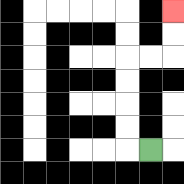{'start': '[6, 6]', 'end': '[7, 0]', 'path_directions': 'L,U,U,U,U,R,R,U,U', 'path_coordinates': '[[6, 6], [5, 6], [5, 5], [5, 4], [5, 3], [5, 2], [6, 2], [7, 2], [7, 1], [7, 0]]'}